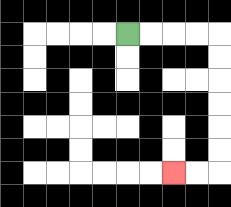{'start': '[5, 1]', 'end': '[7, 7]', 'path_directions': 'R,R,R,R,D,D,D,D,D,D,L,L', 'path_coordinates': '[[5, 1], [6, 1], [7, 1], [8, 1], [9, 1], [9, 2], [9, 3], [9, 4], [9, 5], [9, 6], [9, 7], [8, 7], [7, 7]]'}